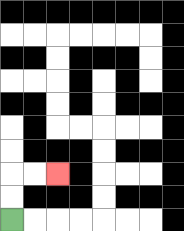{'start': '[0, 9]', 'end': '[2, 7]', 'path_directions': 'U,U,R,R', 'path_coordinates': '[[0, 9], [0, 8], [0, 7], [1, 7], [2, 7]]'}